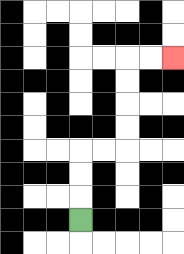{'start': '[3, 9]', 'end': '[7, 2]', 'path_directions': 'U,U,U,R,R,U,U,U,U,R,R', 'path_coordinates': '[[3, 9], [3, 8], [3, 7], [3, 6], [4, 6], [5, 6], [5, 5], [5, 4], [5, 3], [5, 2], [6, 2], [7, 2]]'}